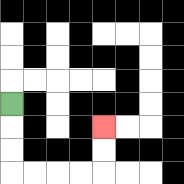{'start': '[0, 4]', 'end': '[4, 5]', 'path_directions': 'D,D,D,R,R,R,R,U,U', 'path_coordinates': '[[0, 4], [0, 5], [0, 6], [0, 7], [1, 7], [2, 7], [3, 7], [4, 7], [4, 6], [4, 5]]'}